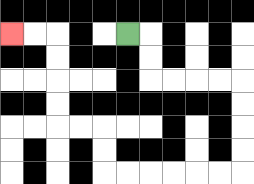{'start': '[5, 1]', 'end': '[0, 1]', 'path_directions': 'R,D,D,R,R,R,R,D,D,D,D,L,L,L,L,L,L,U,U,L,L,U,U,U,U,L,L', 'path_coordinates': '[[5, 1], [6, 1], [6, 2], [6, 3], [7, 3], [8, 3], [9, 3], [10, 3], [10, 4], [10, 5], [10, 6], [10, 7], [9, 7], [8, 7], [7, 7], [6, 7], [5, 7], [4, 7], [4, 6], [4, 5], [3, 5], [2, 5], [2, 4], [2, 3], [2, 2], [2, 1], [1, 1], [0, 1]]'}